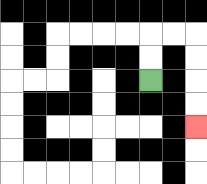{'start': '[6, 3]', 'end': '[8, 5]', 'path_directions': 'U,U,R,R,D,D,D,D', 'path_coordinates': '[[6, 3], [6, 2], [6, 1], [7, 1], [8, 1], [8, 2], [8, 3], [8, 4], [8, 5]]'}